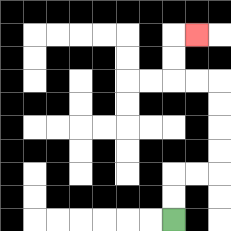{'start': '[7, 9]', 'end': '[8, 1]', 'path_directions': 'U,U,R,R,U,U,U,U,L,L,U,U,R', 'path_coordinates': '[[7, 9], [7, 8], [7, 7], [8, 7], [9, 7], [9, 6], [9, 5], [9, 4], [9, 3], [8, 3], [7, 3], [7, 2], [7, 1], [8, 1]]'}